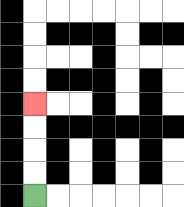{'start': '[1, 8]', 'end': '[1, 4]', 'path_directions': 'U,U,U,U', 'path_coordinates': '[[1, 8], [1, 7], [1, 6], [1, 5], [1, 4]]'}